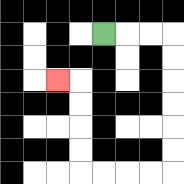{'start': '[4, 1]', 'end': '[2, 3]', 'path_directions': 'R,R,R,D,D,D,D,D,D,L,L,L,L,U,U,U,U,L', 'path_coordinates': '[[4, 1], [5, 1], [6, 1], [7, 1], [7, 2], [7, 3], [7, 4], [7, 5], [7, 6], [7, 7], [6, 7], [5, 7], [4, 7], [3, 7], [3, 6], [3, 5], [3, 4], [3, 3], [2, 3]]'}